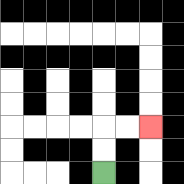{'start': '[4, 7]', 'end': '[6, 5]', 'path_directions': 'U,U,R,R', 'path_coordinates': '[[4, 7], [4, 6], [4, 5], [5, 5], [6, 5]]'}